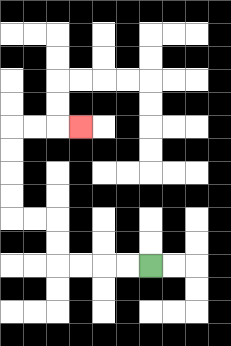{'start': '[6, 11]', 'end': '[3, 5]', 'path_directions': 'L,L,L,L,U,U,L,L,U,U,U,U,R,R,R', 'path_coordinates': '[[6, 11], [5, 11], [4, 11], [3, 11], [2, 11], [2, 10], [2, 9], [1, 9], [0, 9], [0, 8], [0, 7], [0, 6], [0, 5], [1, 5], [2, 5], [3, 5]]'}